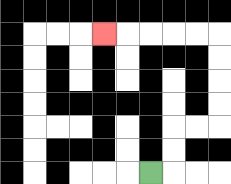{'start': '[6, 7]', 'end': '[4, 1]', 'path_directions': 'R,U,U,R,R,U,U,U,U,L,L,L,L,L', 'path_coordinates': '[[6, 7], [7, 7], [7, 6], [7, 5], [8, 5], [9, 5], [9, 4], [9, 3], [9, 2], [9, 1], [8, 1], [7, 1], [6, 1], [5, 1], [4, 1]]'}